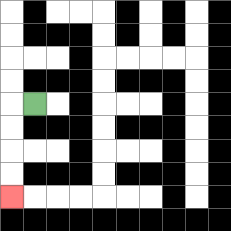{'start': '[1, 4]', 'end': '[0, 8]', 'path_directions': 'L,D,D,D,D', 'path_coordinates': '[[1, 4], [0, 4], [0, 5], [0, 6], [0, 7], [0, 8]]'}